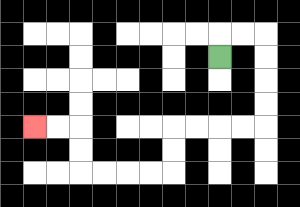{'start': '[9, 2]', 'end': '[1, 5]', 'path_directions': 'U,R,R,D,D,D,D,L,L,L,L,D,D,L,L,L,L,U,U,L,L', 'path_coordinates': '[[9, 2], [9, 1], [10, 1], [11, 1], [11, 2], [11, 3], [11, 4], [11, 5], [10, 5], [9, 5], [8, 5], [7, 5], [7, 6], [7, 7], [6, 7], [5, 7], [4, 7], [3, 7], [3, 6], [3, 5], [2, 5], [1, 5]]'}